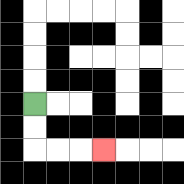{'start': '[1, 4]', 'end': '[4, 6]', 'path_directions': 'D,D,R,R,R', 'path_coordinates': '[[1, 4], [1, 5], [1, 6], [2, 6], [3, 6], [4, 6]]'}